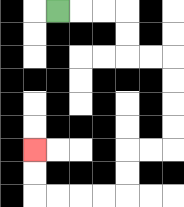{'start': '[2, 0]', 'end': '[1, 6]', 'path_directions': 'R,R,R,D,D,R,R,D,D,D,D,L,L,D,D,L,L,L,L,U,U', 'path_coordinates': '[[2, 0], [3, 0], [4, 0], [5, 0], [5, 1], [5, 2], [6, 2], [7, 2], [7, 3], [7, 4], [7, 5], [7, 6], [6, 6], [5, 6], [5, 7], [5, 8], [4, 8], [3, 8], [2, 8], [1, 8], [1, 7], [1, 6]]'}